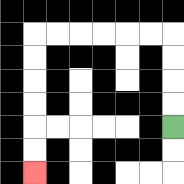{'start': '[7, 5]', 'end': '[1, 7]', 'path_directions': 'U,U,U,U,L,L,L,L,L,L,D,D,D,D,D,D', 'path_coordinates': '[[7, 5], [7, 4], [7, 3], [7, 2], [7, 1], [6, 1], [5, 1], [4, 1], [3, 1], [2, 1], [1, 1], [1, 2], [1, 3], [1, 4], [1, 5], [1, 6], [1, 7]]'}